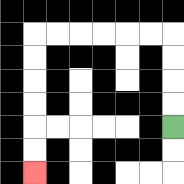{'start': '[7, 5]', 'end': '[1, 7]', 'path_directions': 'U,U,U,U,L,L,L,L,L,L,D,D,D,D,D,D', 'path_coordinates': '[[7, 5], [7, 4], [7, 3], [7, 2], [7, 1], [6, 1], [5, 1], [4, 1], [3, 1], [2, 1], [1, 1], [1, 2], [1, 3], [1, 4], [1, 5], [1, 6], [1, 7]]'}